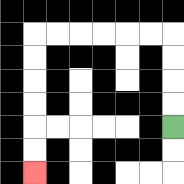{'start': '[7, 5]', 'end': '[1, 7]', 'path_directions': 'U,U,U,U,L,L,L,L,L,L,D,D,D,D,D,D', 'path_coordinates': '[[7, 5], [7, 4], [7, 3], [7, 2], [7, 1], [6, 1], [5, 1], [4, 1], [3, 1], [2, 1], [1, 1], [1, 2], [1, 3], [1, 4], [1, 5], [1, 6], [1, 7]]'}